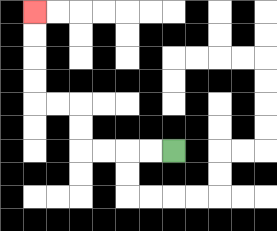{'start': '[7, 6]', 'end': '[1, 0]', 'path_directions': 'L,L,L,L,U,U,L,L,U,U,U,U', 'path_coordinates': '[[7, 6], [6, 6], [5, 6], [4, 6], [3, 6], [3, 5], [3, 4], [2, 4], [1, 4], [1, 3], [1, 2], [1, 1], [1, 0]]'}